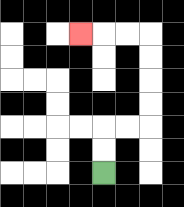{'start': '[4, 7]', 'end': '[3, 1]', 'path_directions': 'U,U,R,R,U,U,U,U,L,L,L', 'path_coordinates': '[[4, 7], [4, 6], [4, 5], [5, 5], [6, 5], [6, 4], [6, 3], [6, 2], [6, 1], [5, 1], [4, 1], [3, 1]]'}